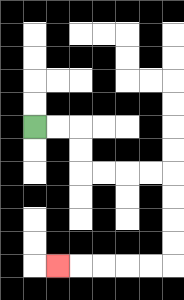{'start': '[1, 5]', 'end': '[2, 11]', 'path_directions': 'R,R,D,D,R,R,R,R,D,D,D,D,L,L,L,L,L', 'path_coordinates': '[[1, 5], [2, 5], [3, 5], [3, 6], [3, 7], [4, 7], [5, 7], [6, 7], [7, 7], [7, 8], [7, 9], [7, 10], [7, 11], [6, 11], [5, 11], [4, 11], [3, 11], [2, 11]]'}